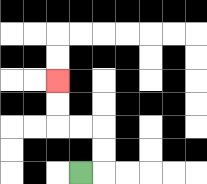{'start': '[3, 7]', 'end': '[2, 3]', 'path_directions': 'R,U,U,L,L,U,U', 'path_coordinates': '[[3, 7], [4, 7], [4, 6], [4, 5], [3, 5], [2, 5], [2, 4], [2, 3]]'}